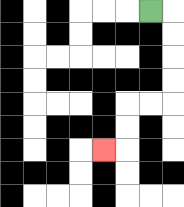{'start': '[6, 0]', 'end': '[4, 6]', 'path_directions': 'R,D,D,D,D,L,L,D,D,L', 'path_coordinates': '[[6, 0], [7, 0], [7, 1], [7, 2], [7, 3], [7, 4], [6, 4], [5, 4], [5, 5], [5, 6], [4, 6]]'}